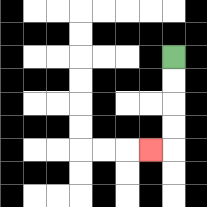{'start': '[7, 2]', 'end': '[6, 6]', 'path_directions': 'D,D,D,D,L', 'path_coordinates': '[[7, 2], [7, 3], [7, 4], [7, 5], [7, 6], [6, 6]]'}